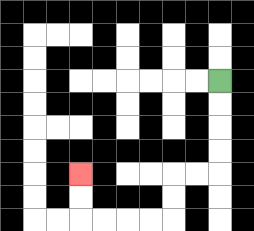{'start': '[9, 3]', 'end': '[3, 7]', 'path_directions': 'D,D,D,D,L,L,D,D,L,L,L,L,U,U', 'path_coordinates': '[[9, 3], [9, 4], [9, 5], [9, 6], [9, 7], [8, 7], [7, 7], [7, 8], [7, 9], [6, 9], [5, 9], [4, 9], [3, 9], [3, 8], [3, 7]]'}